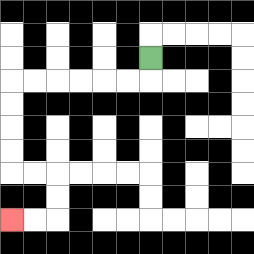{'start': '[6, 2]', 'end': '[0, 9]', 'path_directions': 'D,L,L,L,L,L,L,D,D,D,D,R,R,D,D,L,L', 'path_coordinates': '[[6, 2], [6, 3], [5, 3], [4, 3], [3, 3], [2, 3], [1, 3], [0, 3], [0, 4], [0, 5], [0, 6], [0, 7], [1, 7], [2, 7], [2, 8], [2, 9], [1, 9], [0, 9]]'}